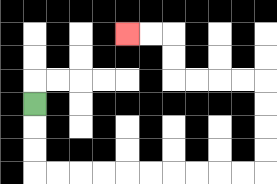{'start': '[1, 4]', 'end': '[5, 1]', 'path_directions': 'D,D,D,R,R,R,R,R,R,R,R,R,R,U,U,U,U,L,L,L,L,U,U,L,L', 'path_coordinates': '[[1, 4], [1, 5], [1, 6], [1, 7], [2, 7], [3, 7], [4, 7], [5, 7], [6, 7], [7, 7], [8, 7], [9, 7], [10, 7], [11, 7], [11, 6], [11, 5], [11, 4], [11, 3], [10, 3], [9, 3], [8, 3], [7, 3], [7, 2], [7, 1], [6, 1], [5, 1]]'}